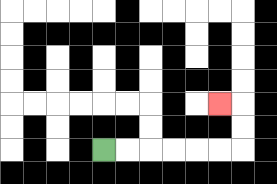{'start': '[4, 6]', 'end': '[9, 4]', 'path_directions': 'R,R,R,R,R,R,U,U,L', 'path_coordinates': '[[4, 6], [5, 6], [6, 6], [7, 6], [8, 6], [9, 6], [10, 6], [10, 5], [10, 4], [9, 4]]'}